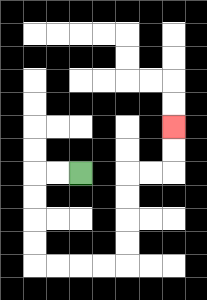{'start': '[3, 7]', 'end': '[7, 5]', 'path_directions': 'L,L,D,D,D,D,R,R,R,R,U,U,U,U,R,R,U,U', 'path_coordinates': '[[3, 7], [2, 7], [1, 7], [1, 8], [1, 9], [1, 10], [1, 11], [2, 11], [3, 11], [4, 11], [5, 11], [5, 10], [5, 9], [5, 8], [5, 7], [6, 7], [7, 7], [7, 6], [7, 5]]'}